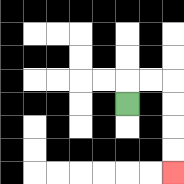{'start': '[5, 4]', 'end': '[7, 7]', 'path_directions': 'U,R,R,D,D,D,D', 'path_coordinates': '[[5, 4], [5, 3], [6, 3], [7, 3], [7, 4], [7, 5], [7, 6], [7, 7]]'}